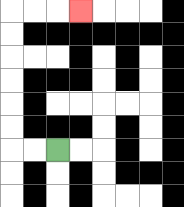{'start': '[2, 6]', 'end': '[3, 0]', 'path_directions': 'L,L,U,U,U,U,U,U,R,R,R', 'path_coordinates': '[[2, 6], [1, 6], [0, 6], [0, 5], [0, 4], [0, 3], [0, 2], [0, 1], [0, 0], [1, 0], [2, 0], [3, 0]]'}